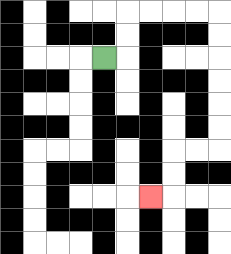{'start': '[4, 2]', 'end': '[6, 8]', 'path_directions': 'R,U,U,R,R,R,R,D,D,D,D,D,D,L,L,D,D,L', 'path_coordinates': '[[4, 2], [5, 2], [5, 1], [5, 0], [6, 0], [7, 0], [8, 0], [9, 0], [9, 1], [9, 2], [9, 3], [9, 4], [9, 5], [9, 6], [8, 6], [7, 6], [7, 7], [7, 8], [6, 8]]'}